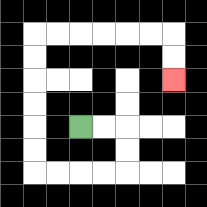{'start': '[3, 5]', 'end': '[7, 3]', 'path_directions': 'R,R,D,D,L,L,L,L,U,U,U,U,U,U,R,R,R,R,R,R,D,D', 'path_coordinates': '[[3, 5], [4, 5], [5, 5], [5, 6], [5, 7], [4, 7], [3, 7], [2, 7], [1, 7], [1, 6], [1, 5], [1, 4], [1, 3], [1, 2], [1, 1], [2, 1], [3, 1], [4, 1], [5, 1], [6, 1], [7, 1], [7, 2], [7, 3]]'}